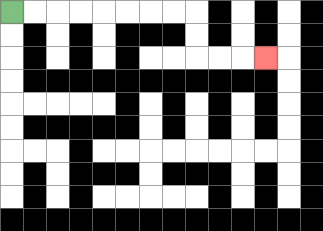{'start': '[0, 0]', 'end': '[11, 2]', 'path_directions': 'R,R,R,R,R,R,R,R,D,D,R,R,R', 'path_coordinates': '[[0, 0], [1, 0], [2, 0], [3, 0], [4, 0], [5, 0], [6, 0], [7, 0], [8, 0], [8, 1], [8, 2], [9, 2], [10, 2], [11, 2]]'}